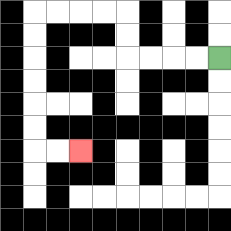{'start': '[9, 2]', 'end': '[3, 6]', 'path_directions': 'L,L,L,L,U,U,L,L,L,L,D,D,D,D,D,D,R,R', 'path_coordinates': '[[9, 2], [8, 2], [7, 2], [6, 2], [5, 2], [5, 1], [5, 0], [4, 0], [3, 0], [2, 0], [1, 0], [1, 1], [1, 2], [1, 3], [1, 4], [1, 5], [1, 6], [2, 6], [3, 6]]'}